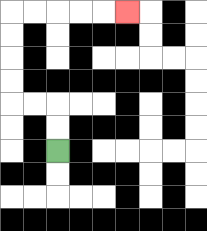{'start': '[2, 6]', 'end': '[5, 0]', 'path_directions': 'U,U,L,L,U,U,U,U,R,R,R,R,R', 'path_coordinates': '[[2, 6], [2, 5], [2, 4], [1, 4], [0, 4], [0, 3], [0, 2], [0, 1], [0, 0], [1, 0], [2, 0], [3, 0], [4, 0], [5, 0]]'}